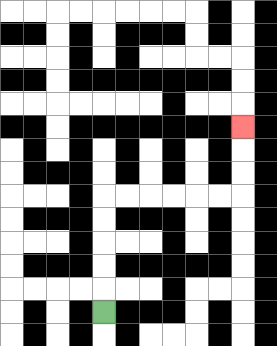{'start': '[4, 13]', 'end': '[10, 5]', 'path_directions': 'U,U,U,U,U,R,R,R,R,R,R,U,U,U', 'path_coordinates': '[[4, 13], [4, 12], [4, 11], [4, 10], [4, 9], [4, 8], [5, 8], [6, 8], [7, 8], [8, 8], [9, 8], [10, 8], [10, 7], [10, 6], [10, 5]]'}